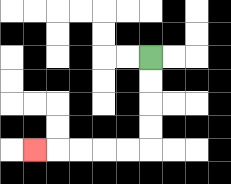{'start': '[6, 2]', 'end': '[1, 6]', 'path_directions': 'D,D,D,D,L,L,L,L,L', 'path_coordinates': '[[6, 2], [6, 3], [6, 4], [6, 5], [6, 6], [5, 6], [4, 6], [3, 6], [2, 6], [1, 6]]'}